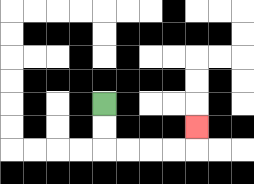{'start': '[4, 4]', 'end': '[8, 5]', 'path_directions': 'D,D,R,R,R,R,U', 'path_coordinates': '[[4, 4], [4, 5], [4, 6], [5, 6], [6, 6], [7, 6], [8, 6], [8, 5]]'}